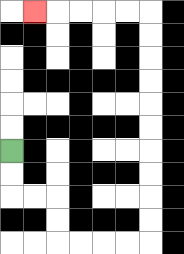{'start': '[0, 6]', 'end': '[1, 0]', 'path_directions': 'D,D,R,R,D,D,R,R,R,R,U,U,U,U,U,U,U,U,U,U,L,L,L,L,L', 'path_coordinates': '[[0, 6], [0, 7], [0, 8], [1, 8], [2, 8], [2, 9], [2, 10], [3, 10], [4, 10], [5, 10], [6, 10], [6, 9], [6, 8], [6, 7], [6, 6], [6, 5], [6, 4], [6, 3], [6, 2], [6, 1], [6, 0], [5, 0], [4, 0], [3, 0], [2, 0], [1, 0]]'}